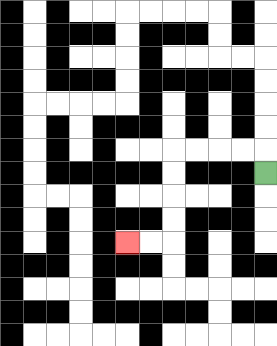{'start': '[11, 7]', 'end': '[5, 10]', 'path_directions': 'U,L,L,L,L,D,D,D,D,L,L', 'path_coordinates': '[[11, 7], [11, 6], [10, 6], [9, 6], [8, 6], [7, 6], [7, 7], [7, 8], [7, 9], [7, 10], [6, 10], [5, 10]]'}